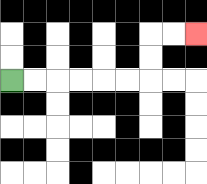{'start': '[0, 3]', 'end': '[8, 1]', 'path_directions': 'R,R,R,R,R,R,U,U,R,R', 'path_coordinates': '[[0, 3], [1, 3], [2, 3], [3, 3], [4, 3], [5, 3], [6, 3], [6, 2], [6, 1], [7, 1], [8, 1]]'}